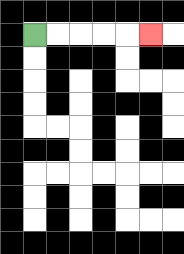{'start': '[1, 1]', 'end': '[6, 1]', 'path_directions': 'R,R,R,R,R', 'path_coordinates': '[[1, 1], [2, 1], [3, 1], [4, 1], [5, 1], [6, 1]]'}